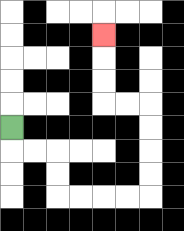{'start': '[0, 5]', 'end': '[4, 1]', 'path_directions': 'D,R,R,D,D,R,R,R,R,U,U,U,U,L,L,U,U,U', 'path_coordinates': '[[0, 5], [0, 6], [1, 6], [2, 6], [2, 7], [2, 8], [3, 8], [4, 8], [5, 8], [6, 8], [6, 7], [6, 6], [6, 5], [6, 4], [5, 4], [4, 4], [4, 3], [4, 2], [4, 1]]'}